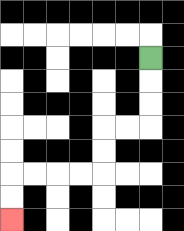{'start': '[6, 2]', 'end': '[0, 9]', 'path_directions': 'D,D,D,L,L,D,D,L,L,L,L,D,D', 'path_coordinates': '[[6, 2], [6, 3], [6, 4], [6, 5], [5, 5], [4, 5], [4, 6], [4, 7], [3, 7], [2, 7], [1, 7], [0, 7], [0, 8], [0, 9]]'}